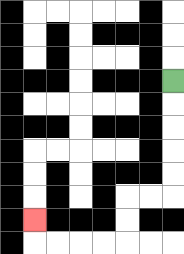{'start': '[7, 3]', 'end': '[1, 9]', 'path_directions': 'D,D,D,D,D,L,L,D,D,L,L,L,L,U', 'path_coordinates': '[[7, 3], [7, 4], [7, 5], [7, 6], [7, 7], [7, 8], [6, 8], [5, 8], [5, 9], [5, 10], [4, 10], [3, 10], [2, 10], [1, 10], [1, 9]]'}